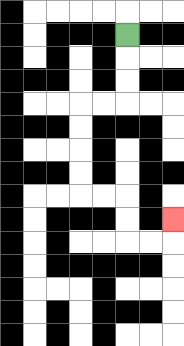{'start': '[5, 1]', 'end': '[7, 9]', 'path_directions': 'D,D,D,L,L,D,D,D,D,R,R,D,D,R,R,U', 'path_coordinates': '[[5, 1], [5, 2], [5, 3], [5, 4], [4, 4], [3, 4], [3, 5], [3, 6], [3, 7], [3, 8], [4, 8], [5, 8], [5, 9], [5, 10], [6, 10], [7, 10], [7, 9]]'}